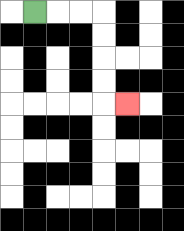{'start': '[1, 0]', 'end': '[5, 4]', 'path_directions': 'R,R,R,D,D,D,D,R', 'path_coordinates': '[[1, 0], [2, 0], [3, 0], [4, 0], [4, 1], [4, 2], [4, 3], [4, 4], [5, 4]]'}